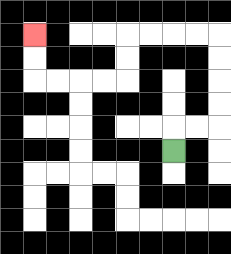{'start': '[7, 6]', 'end': '[1, 1]', 'path_directions': 'U,R,R,U,U,U,U,L,L,L,L,D,D,L,L,L,L,U,U', 'path_coordinates': '[[7, 6], [7, 5], [8, 5], [9, 5], [9, 4], [9, 3], [9, 2], [9, 1], [8, 1], [7, 1], [6, 1], [5, 1], [5, 2], [5, 3], [4, 3], [3, 3], [2, 3], [1, 3], [1, 2], [1, 1]]'}